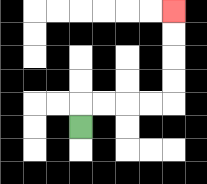{'start': '[3, 5]', 'end': '[7, 0]', 'path_directions': 'U,R,R,R,R,U,U,U,U', 'path_coordinates': '[[3, 5], [3, 4], [4, 4], [5, 4], [6, 4], [7, 4], [7, 3], [7, 2], [7, 1], [7, 0]]'}